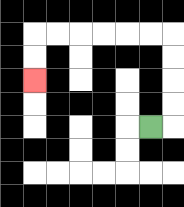{'start': '[6, 5]', 'end': '[1, 3]', 'path_directions': 'R,U,U,U,U,L,L,L,L,L,L,D,D', 'path_coordinates': '[[6, 5], [7, 5], [7, 4], [7, 3], [7, 2], [7, 1], [6, 1], [5, 1], [4, 1], [3, 1], [2, 1], [1, 1], [1, 2], [1, 3]]'}